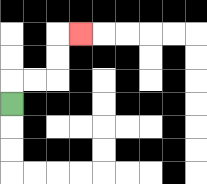{'start': '[0, 4]', 'end': '[3, 1]', 'path_directions': 'U,R,R,U,U,R', 'path_coordinates': '[[0, 4], [0, 3], [1, 3], [2, 3], [2, 2], [2, 1], [3, 1]]'}